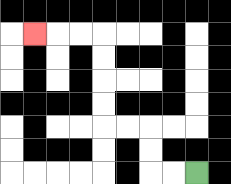{'start': '[8, 7]', 'end': '[1, 1]', 'path_directions': 'L,L,U,U,L,L,U,U,U,U,L,L,L', 'path_coordinates': '[[8, 7], [7, 7], [6, 7], [6, 6], [6, 5], [5, 5], [4, 5], [4, 4], [4, 3], [4, 2], [4, 1], [3, 1], [2, 1], [1, 1]]'}